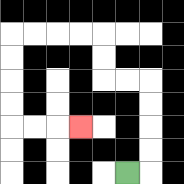{'start': '[5, 7]', 'end': '[3, 5]', 'path_directions': 'R,U,U,U,U,L,L,U,U,L,L,L,L,D,D,D,D,R,R,R', 'path_coordinates': '[[5, 7], [6, 7], [6, 6], [6, 5], [6, 4], [6, 3], [5, 3], [4, 3], [4, 2], [4, 1], [3, 1], [2, 1], [1, 1], [0, 1], [0, 2], [0, 3], [0, 4], [0, 5], [1, 5], [2, 5], [3, 5]]'}